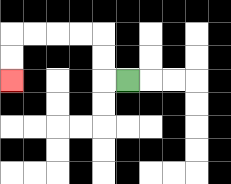{'start': '[5, 3]', 'end': '[0, 3]', 'path_directions': 'L,U,U,L,L,L,L,D,D', 'path_coordinates': '[[5, 3], [4, 3], [4, 2], [4, 1], [3, 1], [2, 1], [1, 1], [0, 1], [0, 2], [0, 3]]'}